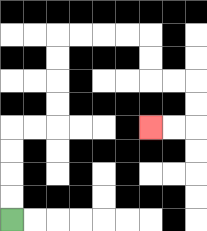{'start': '[0, 9]', 'end': '[6, 5]', 'path_directions': 'U,U,U,U,R,R,U,U,U,U,R,R,R,R,D,D,R,R,D,D,L,L', 'path_coordinates': '[[0, 9], [0, 8], [0, 7], [0, 6], [0, 5], [1, 5], [2, 5], [2, 4], [2, 3], [2, 2], [2, 1], [3, 1], [4, 1], [5, 1], [6, 1], [6, 2], [6, 3], [7, 3], [8, 3], [8, 4], [8, 5], [7, 5], [6, 5]]'}